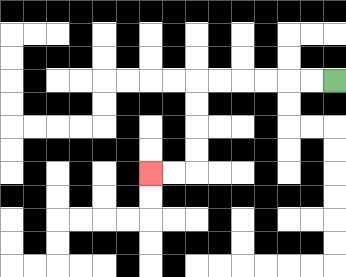{'start': '[14, 3]', 'end': '[6, 7]', 'path_directions': 'L,L,L,L,L,L,D,D,D,D,L,L', 'path_coordinates': '[[14, 3], [13, 3], [12, 3], [11, 3], [10, 3], [9, 3], [8, 3], [8, 4], [8, 5], [8, 6], [8, 7], [7, 7], [6, 7]]'}